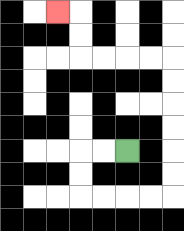{'start': '[5, 6]', 'end': '[2, 0]', 'path_directions': 'L,L,D,D,R,R,R,R,U,U,U,U,U,U,L,L,L,L,U,U,L', 'path_coordinates': '[[5, 6], [4, 6], [3, 6], [3, 7], [3, 8], [4, 8], [5, 8], [6, 8], [7, 8], [7, 7], [7, 6], [7, 5], [7, 4], [7, 3], [7, 2], [6, 2], [5, 2], [4, 2], [3, 2], [3, 1], [3, 0], [2, 0]]'}